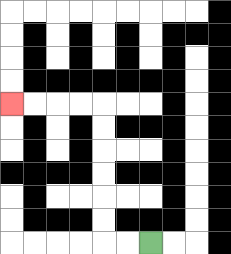{'start': '[6, 10]', 'end': '[0, 4]', 'path_directions': 'L,L,U,U,U,U,U,U,L,L,L,L', 'path_coordinates': '[[6, 10], [5, 10], [4, 10], [4, 9], [4, 8], [4, 7], [4, 6], [4, 5], [4, 4], [3, 4], [2, 4], [1, 4], [0, 4]]'}